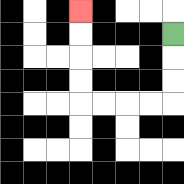{'start': '[7, 1]', 'end': '[3, 0]', 'path_directions': 'D,D,D,L,L,L,L,U,U,U,U', 'path_coordinates': '[[7, 1], [7, 2], [7, 3], [7, 4], [6, 4], [5, 4], [4, 4], [3, 4], [3, 3], [3, 2], [3, 1], [3, 0]]'}